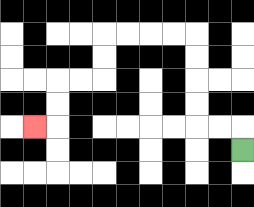{'start': '[10, 6]', 'end': '[1, 5]', 'path_directions': 'U,L,L,U,U,U,U,L,L,L,L,D,D,L,L,D,D,L', 'path_coordinates': '[[10, 6], [10, 5], [9, 5], [8, 5], [8, 4], [8, 3], [8, 2], [8, 1], [7, 1], [6, 1], [5, 1], [4, 1], [4, 2], [4, 3], [3, 3], [2, 3], [2, 4], [2, 5], [1, 5]]'}